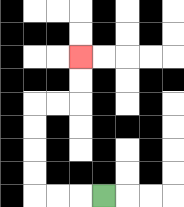{'start': '[4, 8]', 'end': '[3, 2]', 'path_directions': 'L,L,L,U,U,U,U,R,R,U,U', 'path_coordinates': '[[4, 8], [3, 8], [2, 8], [1, 8], [1, 7], [1, 6], [1, 5], [1, 4], [2, 4], [3, 4], [3, 3], [3, 2]]'}